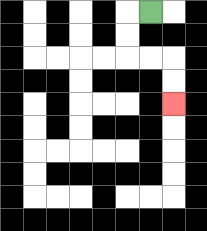{'start': '[6, 0]', 'end': '[7, 4]', 'path_directions': 'L,D,D,R,R,D,D', 'path_coordinates': '[[6, 0], [5, 0], [5, 1], [5, 2], [6, 2], [7, 2], [7, 3], [7, 4]]'}